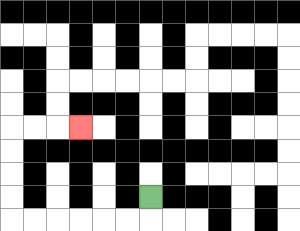{'start': '[6, 8]', 'end': '[3, 5]', 'path_directions': 'D,L,L,L,L,L,L,U,U,U,U,R,R,R', 'path_coordinates': '[[6, 8], [6, 9], [5, 9], [4, 9], [3, 9], [2, 9], [1, 9], [0, 9], [0, 8], [0, 7], [0, 6], [0, 5], [1, 5], [2, 5], [3, 5]]'}